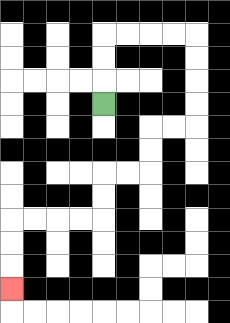{'start': '[4, 4]', 'end': '[0, 12]', 'path_directions': 'U,U,U,R,R,R,R,D,D,D,D,L,L,D,D,L,L,D,D,L,L,L,L,D,D,D', 'path_coordinates': '[[4, 4], [4, 3], [4, 2], [4, 1], [5, 1], [6, 1], [7, 1], [8, 1], [8, 2], [8, 3], [8, 4], [8, 5], [7, 5], [6, 5], [6, 6], [6, 7], [5, 7], [4, 7], [4, 8], [4, 9], [3, 9], [2, 9], [1, 9], [0, 9], [0, 10], [0, 11], [0, 12]]'}